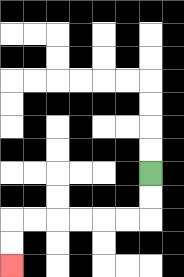{'start': '[6, 7]', 'end': '[0, 11]', 'path_directions': 'D,D,L,L,L,L,L,L,D,D', 'path_coordinates': '[[6, 7], [6, 8], [6, 9], [5, 9], [4, 9], [3, 9], [2, 9], [1, 9], [0, 9], [0, 10], [0, 11]]'}